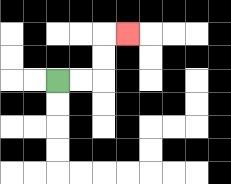{'start': '[2, 3]', 'end': '[5, 1]', 'path_directions': 'R,R,U,U,R', 'path_coordinates': '[[2, 3], [3, 3], [4, 3], [4, 2], [4, 1], [5, 1]]'}